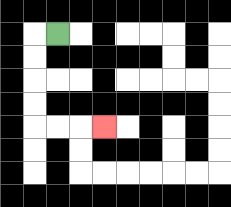{'start': '[2, 1]', 'end': '[4, 5]', 'path_directions': 'L,D,D,D,D,R,R,R', 'path_coordinates': '[[2, 1], [1, 1], [1, 2], [1, 3], [1, 4], [1, 5], [2, 5], [3, 5], [4, 5]]'}